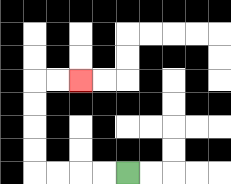{'start': '[5, 7]', 'end': '[3, 3]', 'path_directions': 'L,L,L,L,U,U,U,U,R,R', 'path_coordinates': '[[5, 7], [4, 7], [3, 7], [2, 7], [1, 7], [1, 6], [1, 5], [1, 4], [1, 3], [2, 3], [3, 3]]'}